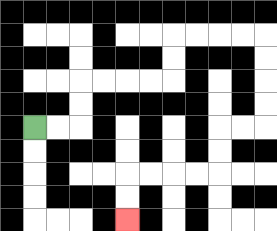{'start': '[1, 5]', 'end': '[5, 9]', 'path_directions': 'R,R,U,U,R,R,R,R,U,U,R,R,R,R,D,D,D,D,L,L,D,D,L,L,L,L,D,D', 'path_coordinates': '[[1, 5], [2, 5], [3, 5], [3, 4], [3, 3], [4, 3], [5, 3], [6, 3], [7, 3], [7, 2], [7, 1], [8, 1], [9, 1], [10, 1], [11, 1], [11, 2], [11, 3], [11, 4], [11, 5], [10, 5], [9, 5], [9, 6], [9, 7], [8, 7], [7, 7], [6, 7], [5, 7], [5, 8], [5, 9]]'}